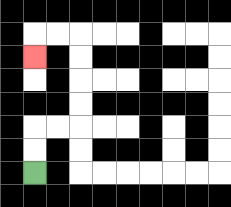{'start': '[1, 7]', 'end': '[1, 2]', 'path_directions': 'U,U,R,R,U,U,U,U,L,L,D', 'path_coordinates': '[[1, 7], [1, 6], [1, 5], [2, 5], [3, 5], [3, 4], [3, 3], [3, 2], [3, 1], [2, 1], [1, 1], [1, 2]]'}